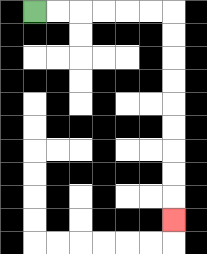{'start': '[1, 0]', 'end': '[7, 9]', 'path_directions': 'R,R,R,R,R,R,D,D,D,D,D,D,D,D,D', 'path_coordinates': '[[1, 0], [2, 0], [3, 0], [4, 0], [5, 0], [6, 0], [7, 0], [7, 1], [7, 2], [7, 3], [7, 4], [7, 5], [7, 6], [7, 7], [7, 8], [7, 9]]'}